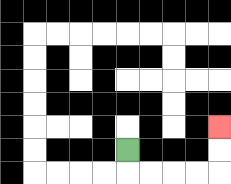{'start': '[5, 6]', 'end': '[9, 5]', 'path_directions': 'D,R,R,R,R,U,U', 'path_coordinates': '[[5, 6], [5, 7], [6, 7], [7, 7], [8, 7], [9, 7], [9, 6], [9, 5]]'}